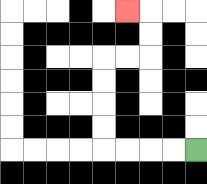{'start': '[8, 6]', 'end': '[5, 0]', 'path_directions': 'L,L,L,L,U,U,U,U,R,R,U,U,L', 'path_coordinates': '[[8, 6], [7, 6], [6, 6], [5, 6], [4, 6], [4, 5], [4, 4], [4, 3], [4, 2], [5, 2], [6, 2], [6, 1], [6, 0], [5, 0]]'}